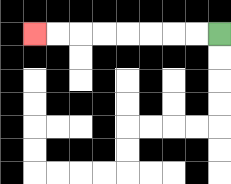{'start': '[9, 1]', 'end': '[1, 1]', 'path_directions': 'L,L,L,L,L,L,L,L', 'path_coordinates': '[[9, 1], [8, 1], [7, 1], [6, 1], [5, 1], [4, 1], [3, 1], [2, 1], [1, 1]]'}